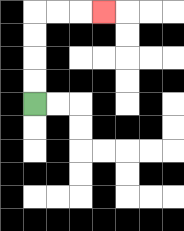{'start': '[1, 4]', 'end': '[4, 0]', 'path_directions': 'U,U,U,U,R,R,R', 'path_coordinates': '[[1, 4], [1, 3], [1, 2], [1, 1], [1, 0], [2, 0], [3, 0], [4, 0]]'}